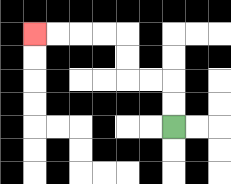{'start': '[7, 5]', 'end': '[1, 1]', 'path_directions': 'U,U,L,L,U,U,L,L,L,L', 'path_coordinates': '[[7, 5], [7, 4], [7, 3], [6, 3], [5, 3], [5, 2], [5, 1], [4, 1], [3, 1], [2, 1], [1, 1]]'}